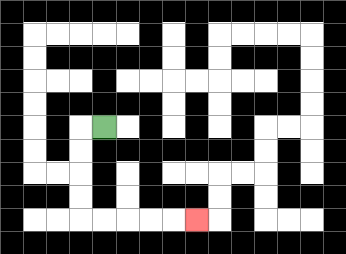{'start': '[4, 5]', 'end': '[8, 9]', 'path_directions': 'L,D,D,D,D,R,R,R,R,R', 'path_coordinates': '[[4, 5], [3, 5], [3, 6], [3, 7], [3, 8], [3, 9], [4, 9], [5, 9], [6, 9], [7, 9], [8, 9]]'}